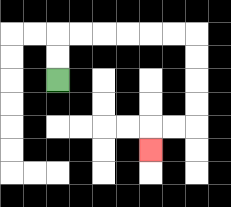{'start': '[2, 3]', 'end': '[6, 6]', 'path_directions': 'U,U,R,R,R,R,R,R,D,D,D,D,L,L,D', 'path_coordinates': '[[2, 3], [2, 2], [2, 1], [3, 1], [4, 1], [5, 1], [6, 1], [7, 1], [8, 1], [8, 2], [8, 3], [8, 4], [8, 5], [7, 5], [6, 5], [6, 6]]'}